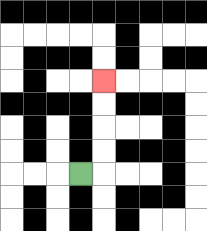{'start': '[3, 7]', 'end': '[4, 3]', 'path_directions': 'R,U,U,U,U', 'path_coordinates': '[[3, 7], [4, 7], [4, 6], [4, 5], [4, 4], [4, 3]]'}